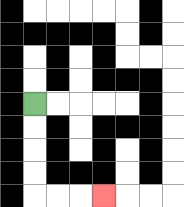{'start': '[1, 4]', 'end': '[4, 8]', 'path_directions': 'D,D,D,D,R,R,R', 'path_coordinates': '[[1, 4], [1, 5], [1, 6], [1, 7], [1, 8], [2, 8], [3, 8], [4, 8]]'}